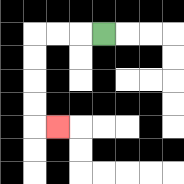{'start': '[4, 1]', 'end': '[2, 5]', 'path_directions': 'L,L,L,D,D,D,D,R', 'path_coordinates': '[[4, 1], [3, 1], [2, 1], [1, 1], [1, 2], [1, 3], [1, 4], [1, 5], [2, 5]]'}